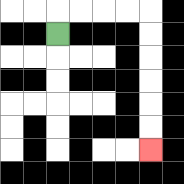{'start': '[2, 1]', 'end': '[6, 6]', 'path_directions': 'U,R,R,R,R,D,D,D,D,D,D', 'path_coordinates': '[[2, 1], [2, 0], [3, 0], [4, 0], [5, 0], [6, 0], [6, 1], [6, 2], [6, 3], [6, 4], [6, 5], [6, 6]]'}